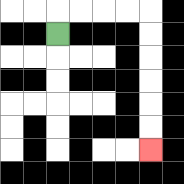{'start': '[2, 1]', 'end': '[6, 6]', 'path_directions': 'U,R,R,R,R,D,D,D,D,D,D', 'path_coordinates': '[[2, 1], [2, 0], [3, 0], [4, 0], [5, 0], [6, 0], [6, 1], [6, 2], [6, 3], [6, 4], [6, 5], [6, 6]]'}